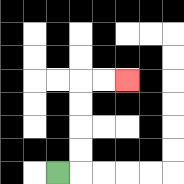{'start': '[2, 7]', 'end': '[5, 3]', 'path_directions': 'R,U,U,U,U,R,R', 'path_coordinates': '[[2, 7], [3, 7], [3, 6], [3, 5], [3, 4], [3, 3], [4, 3], [5, 3]]'}